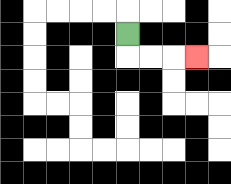{'start': '[5, 1]', 'end': '[8, 2]', 'path_directions': 'D,R,R,R', 'path_coordinates': '[[5, 1], [5, 2], [6, 2], [7, 2], [8, 2]]'}